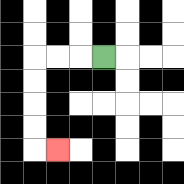{'start': '[4, 2]', 'end': '[2, 6]', 'path_directions': 'L,L,L,D,D,D,D,R', 'path_coordinates': '[[4, 2], [3, 2], [2, 2], [1, 2], [1, 3], [1, 4], [1, 5], [1, 6], [2, 6]]'}